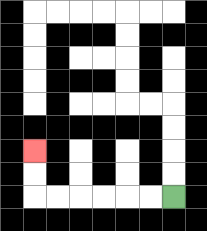{'start': '[7, 8]', 'end': '[1, 6]', 'path_directions': 'L,L,L,L,L,L,U,U', 'path_coordinates': '[[7, 8], [6, 8], [5, 8], [4, 8], [3, 8], [2, 8], [1, 8], [1, 7], [1, 6]]'}